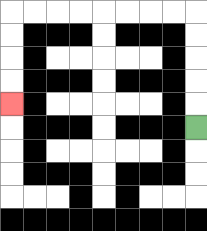{'start': '[8, 5]', 'end': '[0, 4]', 'path_directions': 'U,U,U,U,U,L,L,L,L,L,L,L,L,D,D,D,D', 'path_coordinates': '[[8, 5], [8, 4], [8, 3], [8, 2], [8, 1], [8, 0], [7, 0], [6, 0], [5, 0], [4, 0], [3, 0], [2, 0], [1, 0], [0, 0], [0, 1], [0, 2], [0, 3], [0, 4]]'}